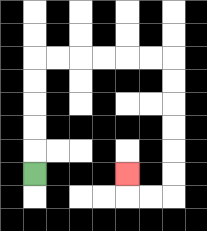{'start': '[1, 7]', 'end': '[5, 7]', 'path_directions': 'U,U,U,U,U,R,R,R,R,R,R,D,D,D,D,D,D,L,L,U', 'path_coordinates': '[[1, 7], [1, 6], [1, 5], [1, 4], [1, 3], [1, 2], [2, 2], [3, 2], [4, 2], [5, 2], [6, 2], [7, 2], [7, 3], [7, 4], [7, 5], [7, 6], [7, 7], [7, 8], [6, 8], [5, 8], [5, 7]]'}